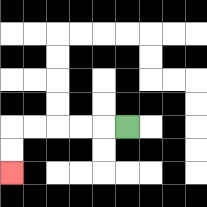{'start': '[5, 5]', 'end': '[0, 7]', 'path_directions': 'L,L,L,L,L,D,D', 'path_coordinates': '[[5, 5], [4, 5], [3, 5], [2, 5], [1, 5], [0, 5], [0, 6], [0, 7]]'}